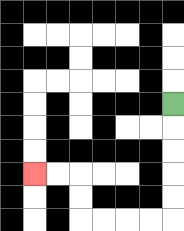{'start': '[7, 4]', 'end': '[1, 7]', 'path_directions': 'D,D,D,D,D,L,L,L,L,U,U,L,L', 'path_coordinates': '[[7, 4], [7, 5], [7, 6], [7, 7], [7, 8], [7, 9], [6, 9], [5, 9], [4, 9], [3, 9], [3, 8], [3, 7], [2, 7], [1, 7]]'}